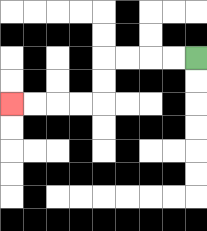{'start': '[8, 2]', 'end': '[0, 4]', 'path_directions': 'L,L,L,L,D,D,L,L,L,L', 'path_coordinates': '[[8, 2], [7, 2], [6, 2], [5, 2], [4, 2], [4, 3], [4, 4], [3, 4], [2, 4], [1, 4], [0, 4]]'}